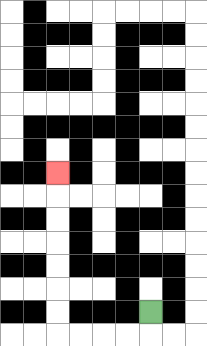{'start': '[6, 13]', 'end': '[2, 7]', 'path_directions': 'D,L,L,L,L,U,U,U,U,U,U,U', 'path_coordinates': '[[6, 13], [6, 14], [5, 14], [4, 14], [3, 14], [2, 14], [2, 13], [2, 12], [2, 11], [2, 10], [2, 9], [2, 8], [2, 7]]'}